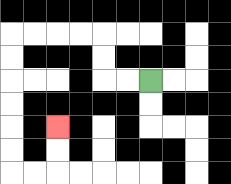{'start': '[6, 3]', 'end': '[2, 5]', 'path_directions': 'L,L,U,U,L,L,L,L,D,D,D,D,D,D,R,R,U,U', 'path_coordinates': '[[6, 3], [5, 3], [4, 3], [4, 2], [4, 1], [3, 1], [2, 1], [1, 1], [0, 1], [0, 2], [0, 3], [0, 4], [0, 5], [0, 6], [0, 7], [1, 7], [2, 7], [2, 6], [2, 5]]'}